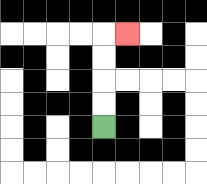{'start': '[4, 5]', 'end': '[5, 1]', 'path_directions': 'U,U,U,U,R', 'path_coordinates': '[[4, 5], [4, 4], [4, 3], [4, 2], [4, 1], [5, 1]]'}